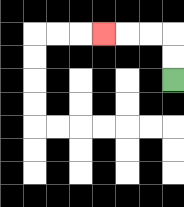{'start': '[7, 3]', 'end': '[4, 1]', 'path_directions': 'U,U,L,L,L', 'path_coordinates': '[[7, 3], [7, 2], [7, 1], [6, 1], [5, 1], [4, 1]]'}